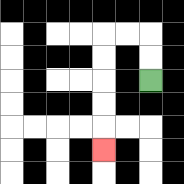{'start': '[6, 3]', 'end': '[4, 6]', 'path_directions': 'U,U,L,L,D,D,D,D,D', 'path_coordinates': '[[6, 3], [6, 2], [6, 1], [5, 1], [4, 1], [4, 2], [4, 3], [4, 4], [4, 5], [4, 6]]'}